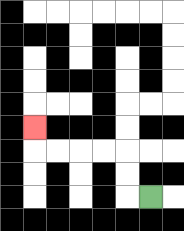{'start': '[6, 8]', 'end': '[1, 5]', 'path_directions': 'L,U,U,L,L,L,L,U', 'path_coordinates': '[[6, 8], [5, 8], [5, 7], [5, 6], [4, 6], [3, 6], [2, 6], [1, 6], [1, 5]]'}